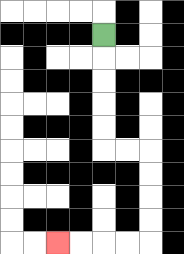{'start': '[4, 1]', 'end': '[2, 10]', 'path_directions': 'D,D,D,D,D,R,R,D,D,D,D,L,L,L,L', 'path_coordinates': '[[4, 1], [4, 2], [4, 3], [4, 4], [4, 5], [4, 6], [5, 6], [6, 6], [6, 7], [6, 8], [6, 9], [6, 10], [5, 10], [4, 10], [3, 10], [2, 10]]'}